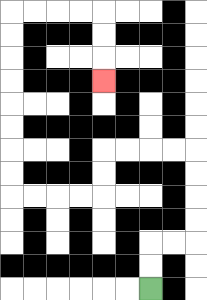{'start': '[6, 12]', 'end': '[4, 3]', 'path_directions': 'U,U,R,R,U,U,U,U,L,L,L,L,D,D,L,L,L,L,U,U,U,U,U,U,U,U,R,R,R,R,D,D,D', 'path_coordinates': '[[6, 12], [6, 11], [6, 10], [7, 10], [8, 10], [8, 9], [8, 8], [8, 7], [8, 6], [7, 6], [6, 6], [5, 6], [4, 6], [4, 7], [4, 8], [3, 8], [2, 8], [1, 8], [0, 8], [0, 7], [0, 6], [0, 5], [0, 4], [0, 3], [0, 2], [0, 1], [0, 0], [1, 0], [2, 0], [3, 0], [4, 0], [4, 1], [4, 2], [4, 3]]'}